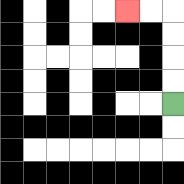{'start': '[7, 4]', 'end': '[5, 0]', 'path_directions': 'U,U,U,U,L,L', 'path_coordinates': '[[7, 4], [7, 3], [7, 2], [7, 1], [7, 0], [6, 0], [5, 0]]'}